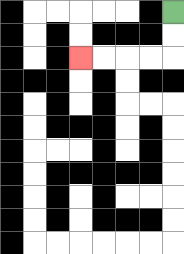{'start': '[7, 0]', 'end': '[3, 2]', 'path_directions': 'D,D,L,L,L,L', 'path_coordinates': '[[7, 0], [7, 1], [7, 2], [6, 2], [5, 2], [4, 2], [3, 2]]'}